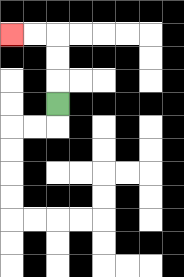{'start': '[2, 4]', 'end': '[0, 1]', 'path_directions': 'U,U,U,L,L', 'path_coordinates': '[[2, 4], [2, 3], [2, 2], [2, 1], [1, 1], [0, 1]]'}